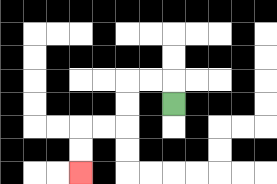{'start': '[7, 4]', 'end': '[3, 7]', 'path_directions': 'U,L,L,D,D,L,L,D,D', 'path_coordinates': '[[7, 4], [7, 3], [6, 3], [5, 3], [5, 4], [5, 5], [4, 5], [3, 5], [3, 6], [3, 7]]'}